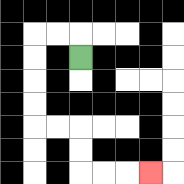{'start': '[3, 2]', 'end': '[6, 7]', 'path_directions': 'U,L,L,D,D,D,D,R,R,D,D,R,R,R', 'path_coordinates': '[[3, 2], [3, 1], [2, 1], [1, 1], [1, 2], [1, 3], [1, 4], [1, 5], [2, 5], [3, 5], [3, 6], [3, 7], [4, 7], [5, 7], [6, 7]]'}